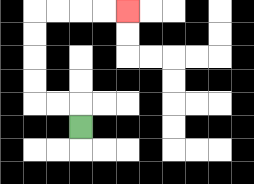{'start': '[3, 5]', 'end': '[5, 0]', 'path_directions': 'U,L,L,U,U,U,U,R,R,R,R', 'path_coordinates': '[[3, 5], [3, 4], [2, 4], [1, 4], [1, 3], [1, 2], [1, 1], [1, 0], [2, 0], [3, 0], [4, 0], [5, 0]]'}